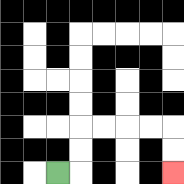{'start': '[2, 7]', 'end': '[7, 7]', 'path_directions': 'R,U,U,R,R,R,R,D,D', 'path_coordinates': '[[2, 7], [3, 7], [3, 6], [3, 5], [4, 5], [5, 5], [6, 5], [7, 5], [7, 6], [7, 7]]'}